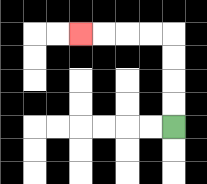{'start': '[7, 5]', 'end': '[3, 1]', 'path_directions': 'U,U,U,U,L,L,L,L', 'path_coordinates': '[[7, 5], [7, 4], [7, 3], [7, 2], [7, 1], [6, 1], [5, 1], [4, 1], [3, 1]]'}